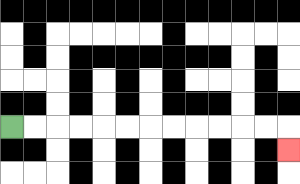{'start': '[0, 5]', 'end': '[12, 6]', 'path_directions': 'R,R,R,R,R,R,R,R,R,R,R,R,D', 'path_coordinates': '[[0, 5], [1, 5], [2, 5], [3, 5], [4, 5], [5, 5], [6, 5], [7, 5], [8, 5], [9, 5], [10, 5], [11, 5], [12, 5], [12, 6]]'}